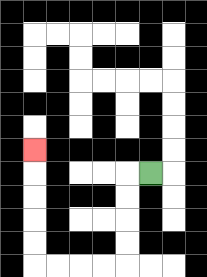{'start': '[6, 7]', 'end': '[1, 6]', 'path_directions': 'L,D,D,D,D,L,L,L,L,U,U,U,U,U', 'path_coordinates': '[[6, 7], [5, 7], [5, 8], [5, 9], [5, 10], [5, 11], [4, 11], [3, 11], [2, 11], [1, 11], [1, 10], [1, 9], [1, 8], [1, 7], [1, 6]]'}